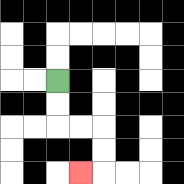{'start': '[2, 3]', 'end': '[3, 7]', 'path_directions': 'D,D,R,R,D,D,L', 'path_coordinates': '[[2, 3], [2, 4], [2, 5], [3, 5], [4, 5], [4, 6], [4, 7], [3, 7]]'}